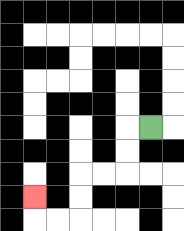{'start': '[6, 5]', 'end': '[1, 8]', 'path_directions': 'L,D,D,L,L,D,D,L,L,U', 'path_coordinates': '[[6, 5], [5, 5], [5, 6], [5, 7], [4, 7], [3, 7], [3, 8], [3, 9], [2, 9], [1, 9], [1, 8]]'}